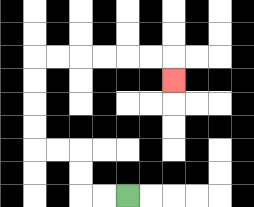{'start': '[5, 8]', 'end': '[7, 3]', 'path_directions': 'L,L,U,U,L,L,U,U,U,U,R,R,R,R,R,R,D', 'path_coordinates': '[[5, 8], [4, 8], [3, 8], [3, 7], [3, 6], [2, 6], [1, 6], [1, 5], [1, 4], [1, 3], [1, 2], [2, 2], [3, 2], [4, 2], [5, 2], [6, 2], [7, 2], [7, 3]]'}